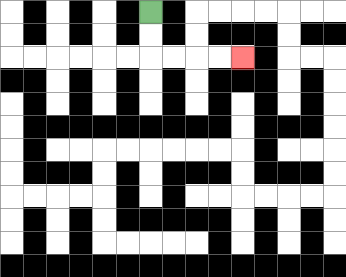{'start': '[6, 0]', 'end': '[10, 2]', 'path_directions': 'D,D,R,R,R,R', 'path_coordinates': '[[6, 0], [6, 1], [6, 2], [7, 2], [8, 2], [9, 2], [10, 2]]'}